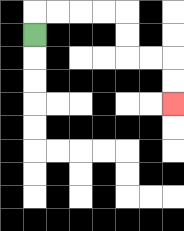{'start': '[1, 1]', 'end': '[7, 4]', 'path_directions': 'U,R,R,R,R,D,D,R,R,D,D', 'path_coordinates': '[[1, 1], [1, 0], [2, 0], [3, 0], [4, 0], [5, 0], [5, 1], [5, 2], [6, 2], [7, 2], [7, 3], [7, 4]]'}